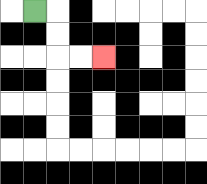{'start': '[1, 0]', 'end': '[4, 2]', 'path_directions': 'R,D,D,R,R', 'path_coordinates': '[[1, 0], [2, 0], [2, 1], [2, 2], [3, 2], [4, 2]]'}